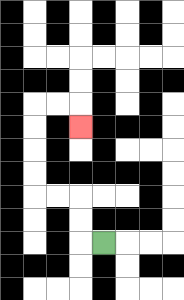{'start': '[4, 10]', 'end': '[3, 5]', 'path_directions': 'L,U,U,L,L,U,U,U,U,R,R,D', 'path_coordinates': '[[4, 10], [3, 10], [3, 9], [3, 8], [2, 8], [1, 8], [1, 7], [1, 6], [1, 5], [1, 4], [2, 4], [3, 4], [3, 5]]'}